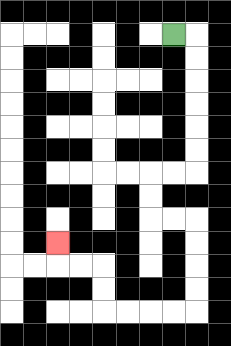{'start': '[7, 1]', 'end': '[2, 10]', 'path_directions': 'R,D,D,D,D,D,D,L,L,D,D,R,R,D,D,D,D,L,L,L,L,U,U,L,L,U', 'path_coordinates': '[[7, 1], [8, 1], [8, 2], [8, 3], [8, 4], [8, 5], [8, 6], [8, 7], [7, 7], [6, 7], [6, 8], [6, 9], [7, 9], [8, 9], [8, 10], [8, 11], [8, 12], [8, 13], [7, 13], [6, 13], [5, 13], [4, 13], [4, 12], [4, 11], [3, 11], [2, 11], [2, 10]]'}